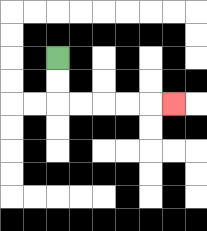{'start': '[2, 2]', 'end': '[7, 4]', 'path_directions': 'D,D,R,R,R,R,R', 'path_coordinates': '[[2, 2], [2, 3], [2, 4], [3, 4], [4, 4], [5, 4], [6, 4], [7, 4]]'}